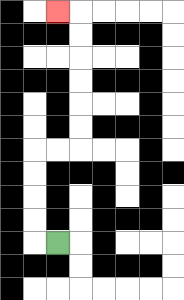{'start': '[2, 10]', 'end': '[2, 0]', 'path_directions': 'L,U,U,U,U,R,R,U,U,U,U,U,U,L', 'path_coordinates': '[[2, 10], [1, 10], [1, 9], [1, 8], [1, 7], [1, 6], [2, 6], [3, 6], [3, 5], [3, 4], [3, 3], [3, 2], [3, 1], [3, 0], [2, 0]]'}